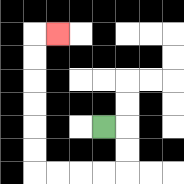{'start': '[4, 5]', 'end': '[2, 1]', 'path_directions': 'R,D,D,L,L,L,L,U,U,U,U,U,U,R', 'path_coordinates': '[[4, 5], [5, 5], [5, 6], [5, 7], [4, 7], [3, 7], [2, 7], [1, 7], [1, 6], [1, 5], [1, 4], [1, 3], [1, 2], [1, 1], [2, 1]]'}